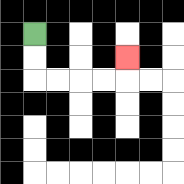{'start': '[1, 1]', 'end': '[5, 2]', 'path_directions': 'D,D,R,R,R,R,U', 'path_coordinates': '[[1, 1], [1, 2], [1, 3], [2, 3], [3, 3], [4, 3], [5, 3], [5, 2]]'}